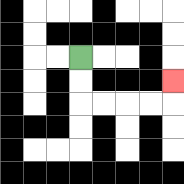{'start': '[3, 2]', 'end': '[7, 3]', 'path_directions': 'D,D,R,R,R,R,U', 'path_coordinates': '[[3, 2], [3, 3], [3, 4], [4, 4], [5, 4], [6, 4], [7, 4], [7, 3]]'}